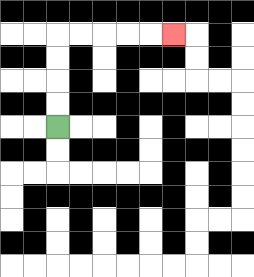{'start': '[2, 5]', 'end': '[7, 1]', 'path_directions': 'U,U,U,U,R,R,R,R,R', 'path_coordinates': '[[2, 5], [2, 4], [2, 3], [2, 2], [2, 1], [3, 1], [4, 1], [5, 1], [6, 1], [7, 1]]'}